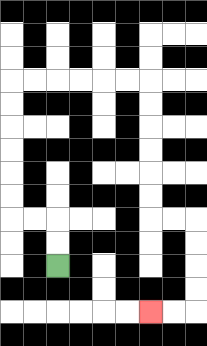{'start': '[2, 11]', 'end': '[6, 13]', 'path_directions': 'U,U,L,L,U,U,U,U,U,U,R,R,R,R,R,R,D,D,D,D,D,D,R,R,D,D,D,D,L,L', 'path_coordinates': '[[2, 11], [2, 10], [2, 9], [1, 9], [0, 9], [0, 8], [0, 7], [0, 6], [0, 5], [0, 4], [0, 3], [1, 3], [2, 3], [3, 3], [4, 3], [5, 3], [6, 3], [6, 4], [6, 5], [6, 6], [6, 7], [6, 8], [6, 9], [7, 9], [8, 9], [8, 10], [8, 11], [8, 12], [8, 13], [7, 13], [6, 13]]'}